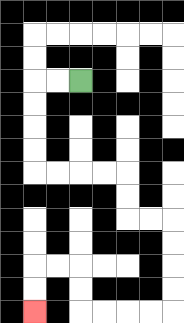{'start': '[3, 3]', 'end': '[1, 13]', 'path_directions': 'L,L,D,D,D,D,R,R,R,R,D,D,R,R,D,D,D,D,L,L,L,L,U,U,L,L,D,D', 'path_coordinates': '[[3, 3], [2, 3], [1, 3], [1, 4], [1, 5], [1, 6], [1, 7], [2, 7], [3, 7], [4, 7], [5, 7], [5, 8], [5, 9], [6, 9], [7, 9], [7, 10], [7, 11], [7, 12], [7, 13], [6, 13], [5, 13], [4, 13], [3, 13], [3, 12], [3, 11], [2, 11], [1, 11], [1, 12], [1, 13]]'}